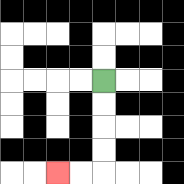{'start': '[4, 3]', 'end': '[2, 7]', 'path_directions': 'D,D,D,D,L,L', 'path_coordinates': '[[4, 3], [4, 4], [4, 5], [4, 6], [4, 7], [3, 7], [2, 7]]'}